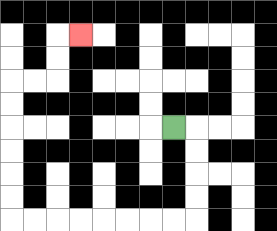{'start': '[7, 5]', 'end': '[3, 1]', 'path_directions': 'R,D,D,D,D,L,L,L,L,L,L,L,L,U,U,U,U,U,U,R,R,U,U,R', 'path_coordinates': '[[7, 5], [8, 5], [8, 6], [8, 7], [8, 8], [8, 9], [7, 9], [6, 9], [5, 9], [4, 9], [3, 9], [2, 9], [1, 9], [0, 9], [0, 8], [0, 7], [0, 6], [0, 5], [0, 4], [0, 3], [1, 3], [2, 3], [2, 2], [2, 1], [3, 1]]'}